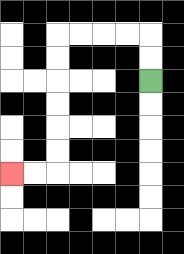{'start': '[6, 3]', 'end': '[0, 7]', 'path_directions': 'U,U,L,L,L,L,D,D,D,D,D,D,L,L', 'path_coordinates': '[[6, 3], [6, 2], [6, 1], [5, 1], [4, 1], [3, 1], [2, 1], [2, 2], [2, 3], [2, 4], [2, 5], [2, 6], [2, 7], [1, 7], [0, 7]]'}